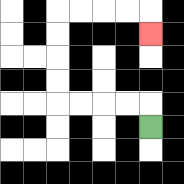{'start': '[6, 5]', 'end': '[6, 1]', 'path_directions': 'U,L,L,L,L,U,U,U,U,R,R,R,R,D', 'path_coordinates': '[[6, 5], [6, 4], [5, 4], [4, 4], [3, 4], [2, 4], [2, 3], [2, 2], [2, 1], [2, 0], [3, 0], [4, 0], [5, 0], [6, 0], [6, 1]]'}